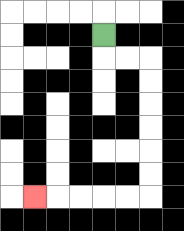{'start': '[4, 1]', 'end': '[1, 8]', 'path_directions': 'D,R,R,D,D,D,D,D,D,L,L,L,L,L', 'path_coordinates': '[[4, 1], [4, 2], [5, 2], [6, 2], [6, 3], [6, 4], [6, 5], [6, 6], [6, 7], [6, 8], [5, 8], [4, 8], [3, 8], [2, 8], [1, 8]]'}